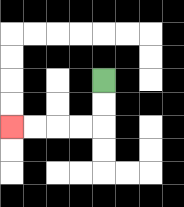{'start': '[4, 3]', 'end': '[0, 5]', 'path_directions': 'D,D,L,L,L,L', 'path_coordinates': '[[4, 3], [4, 4], [4, 5], [3, 5], [2, 5], [1, 5], [0, 5]]'}